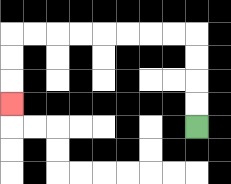{'start': '[8, 5]', 'end': '[0, 4]', 'path_directions': 'U,U,U,U,L,L,L,L,L,L,L,L,D,D,D', 'path_coordinates': '[[8, 5], [8, 4], [8, 3], [8, 2], [8, 1], [7, 1], [6, 1], [5, 1], [4, 1], [3, 1], [2, 1], [1, 1], [0, 1], [0, 2], [0, 3], [0, 4]]'}